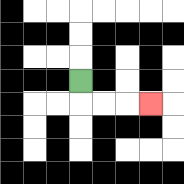{'start': '[3, 3]', 'end': '[6, 4]', 'path_directions': 'D,R,R,R', 'path_coordinates': '[[3, 3], [3, 4], [4, 4], [5, 4], [6, 4]]'}